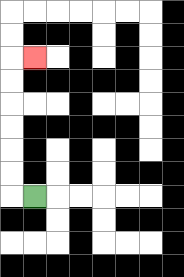{'start': '[1, 8]', 'end': '[1, 2]', 'path_directions': 'L,U,U,U,U,U,U,R', 'path_coordinates': '[[1, 8], [0, 8], [0, 7], [0, 6], [0, 5], [0, 4], [0, 3], [0, 2], [1, 2]]'}